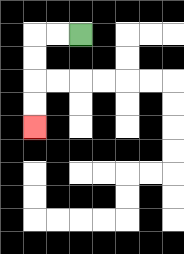{'start': '[3, 1]', 'end': '[1, 5]', 'path_directions': 'L,L,D,D,D,D', 'path_coordinates': '[[3, 1], [2, 1], [1, 1], [1, 2], [1, 3], [1, 4], [1, 5]]'}